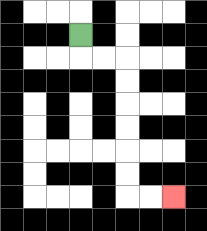{'start': '[3, 1]', 'end': '[7, 8]', 'path_directions': 'D,R,R,D,D,D,D,D,D,R,R', 'path_coordinates': '[[3, 1], [3, 2], [4, 2], [5, 2], [5, 3], [5, 4], [5, 5], [5, 6], [5, 7], [5, 8], [6, 8], [7, 8]]'}